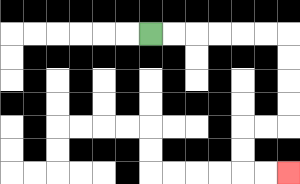{'start': '[6, 1]', 'end': '[12, 7]', 'path_directions': 'R,R,R,R,R,R,D,D,D,D,L,L,D,D,R,R', 'path_coordinates': '[[6, 1], [7, 1], [8, 1], [9, 1], [10, 1], [11, 1], [12, 1], [12, 2], [12, 3], [12, 4], [12, 5], [11, 5], [10, 5], [10, 6], [10, 7], [11, 7], [12, 7]]'}